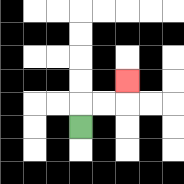{'start': '[3, 5]', 'end': '[5, 3]', 'path_directions': 'U,R,R,U', 'path_coordinates': '[[3, 5], [3, 4], [4, 4], [5, 4], [5, 3]]'}